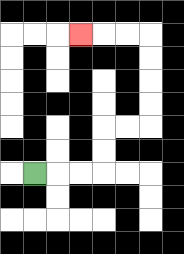{'start': '[1, 7]', 'end': '[3, 1]', 'path_directions': 'R,R,R,U,U,R,R,U,U,U,U,L,L,L', 'path_coordinates': '[[1, 7], [2, 7], [3, 7], [4, 7], [4, 6], [4, 5], [5, 5], [6, 5], [6, 4], [6, 3], [6, 2], [6, 1], [5, 1], [4, 1], [3, 1]]'}